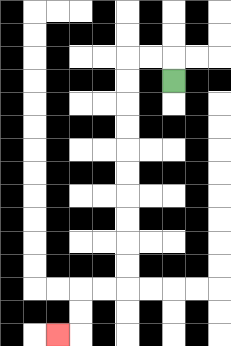{'start': '[7, 3]', 'end': '[2, 14]', 'path_directions': 'U,L,L,D,D,D,D,D,D,D,D,D,D,L,L,D,D,L', 'path_coordinates': '[[7, 3], [7, 2], [6, 2], [5, 2], [5, 3], [5, 4], [5, 5], [5, 6], [5, 7], [5, 8], [5, 9], [5, 10], [5, 11], [5, 12], [4, 12], [3, 12], [3, 13], [3, 14], [2, 14]]'}